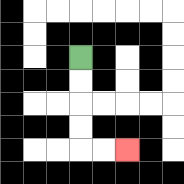{'start': '[3, 2]', 'end': '[5, 6]', 'path_directions': 'D,D,D,D,R,R', 'path_coordinates': '[[3, 2], [3, 3], [3, 4], [3, 5], [3, 6], [4, 6], [5, 6]]'}